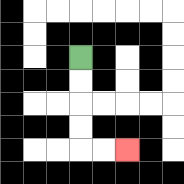{'start': '[3, 2]', 'end': '[5, 6]', 'path_directions': 'D,D,D,D,R,R', 'path_coordinates': '[[3, 2], [3, 3], [3, 4], [3, 5], [3, 6], [4, 6], [5, 6]]'}